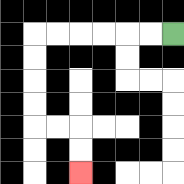{'start': '[7, 1]', 'end': '[3, 7]', 'path_directions': 'L,L,L,L,L,L,D,D,D,D,R,R,D,D', 'path_coordinates': '[[7, 1], [6, 1], [5, 1], [4, 1], [3, 1], [2, 1], [1, 1], [1, 2], [1, 3], [1, 4], [1, 5], [2, 5], [3, 5], [3, 6], [3, 7]]'}